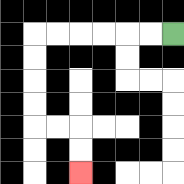{'start': '[7, 1]', 'end': '[3, 7]', 'path_directions': 'L,L,L,L,L,L,D,D,D,D,R,R,D,D', 'path_coordinates': '[[7, 1], [6, 1], [5, 1], [4, 1], [3, 1], [2, 1], [1, 1], [1, 2], [1, 3], [1, 4], [1, 5], [2, 5], [3, 5], [3, 6], [3, 7]]'}